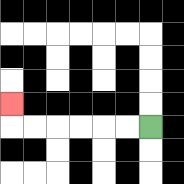{'start': '[6, 5]', 'end': '[0, 4]', 'path_directions': 'L,L,L,L,L,L,U', 'path_coordinates': '[[6, 5], [5, 5], [4, 5], [3, 5], [2, 5], [1, 5], [0, 5], [0, 4]]'}